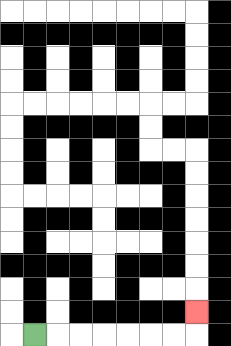{'start': '[1, 14]', 'end': '[8, 13]', 'path_directions': 'R,R,R,R,R,R,R,U', 'path_coordinates': '[[1, 14], [2, 14], [3, 14], [4, 14], [5, 14], [6, 14], [7, 14], [8, 14], [8, 13]]'}